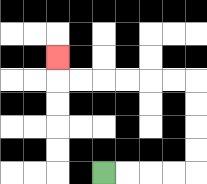{'start': '[4, 7]', 'end': '[2, 2]', 'path_directions': 'R,R,R,R,U,U,U,U,L,L,L,L,L,L,U', 'path_coordinates': '[[4, 7], [5, 7], [6, 7], [7, 7], [8, 7], [8, 6], [8, 5], [8, 4], [8, 3], [7, 3], [6, 3], [5, 3], [4, 3], [3, 3], [2, 3], [2, 2]]'}